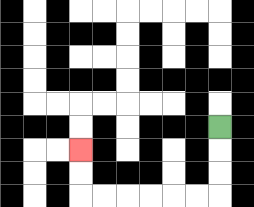{'start': '[9, 5]', 'end': '[3, 6]', 'path_directions': 'D,D,D,L,L,L,L,L,L,U,U', 'path_coordinates': '[[9, 5], [9, 6], [9, 7], [9, 8], [8, 8], [7, 8], [6, 8], [5, 8], [4, 8], [3, 8], [3, 7], [3, 6]]'}